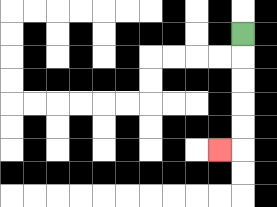{'start': '[10, 1]', 'end': '[9, 6]', 'path_directions': 'D,D,D,D,D,L', 'path_coordinates': '[[10, 1], [10, 2], [10, 3], [10, 4], [10, 5], [10, 6], [9, 6]]'}